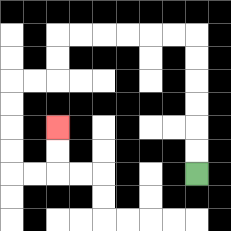{'start': '[8, 7]', 'end': '[2, 5]', 'path_directions': 'U,U,U,U,U,U,L,L,L,L,L,L,D,D,L,L,D,D,D,D,R,R,U,U', 'path_coordinates': '[[8, 7], [8, 6], [8, 5], [8, 4], [8, 3], [8, 2], [8, 1], [7, 1], [6, 1], [5, 1], [4, 1], [3, 1], [2, 1], [2, 2], [2, 3], [1, 3], [0, 3], [0, 4], [0, 5], [0, 6], [0, 7], [1, 7], [2, 7], [2, 6], [2, 5]]'}